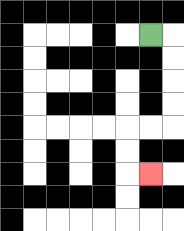{'start': '[6, 1]', 'end': '[6, 7]', 'path_directions': 'R,D,D,D,D,L,L,D,D,R', 'path_coordinates': '[[6, 1], [7, 1], [7, 2], [7, 3], [7, 4], [7, 5], [6, 5], [5, 5], [5, 6], [5, 7], [6, 7]]'}